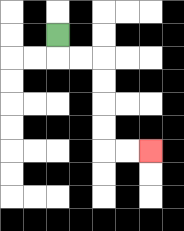{'start': '[2, 1]', 'end': '[6, 6]', 'path_directions': 'D,R,R,D,D,D,D,R,R', 'path_coordinates': '[[2, 1], [2, 2], [3, 2], [4, 2], [4, 3], [4, 4], [4, 5], [4, 6], [5, 6], [6, 6]]'}